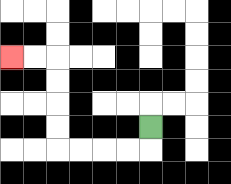{'start': '[6, 5]', 'end': '[0, 2]', 'path_directions': 'D,L,L,L,L,U,U,U,U,L,L', 'path_coordinates': '[[6, 5], [6, 6], [5, 6], [4, 6], [3, 6], [2, 6], [2, 5], [2, 4], [2, 3], [2, 2], [1, 2], [0, 2]]'}